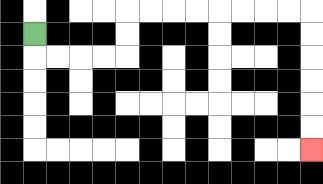{'start': '[1, 1]', 'end': '[13, 6]', 'path_directions': 'D,R,R,R,R,U,U,R,R,R,R,R,R,R,R,D,D,D,D,D,D', 'path_coordinates': '[[1, 1], [1, 2], [2, 2], [3, 2], [4, 2], [5, 2], [5, 1], [5, 0], [6, 0], [7, 0], [8, 0], [9, 0], [10, 0], [11, 0], [12, 0], [13, 0], [13, 1], [13, 2], [13, 3], [13, 4], [13, 5], [13, 6]]'}